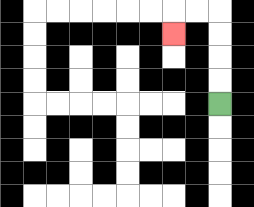{'start': '[9, 4]', 'end': '[7, 1]', 'path_directions': 'U,U,U,U,L,L,D', 'path_coordinates': '[[9, 4], [9, 3], [9, 2], [9, 1], [9, 0], [8, 0], [7, 0], [7, 1]]'}